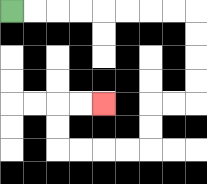{'start': '[0, 0]', 'end': '[4, 4]', 'path_directions': 'R,R,R,R,R,R,R,R,D,D,D,D,L,L,D,D,L,L,L,L,U,U,R,R', 'path_coordinates': '[[0, 0], [1, 0], [2, 0], [3, 0], [4, 0], [5, 0], [6, 0], [7, 0], [8, 0], [8, 1], [8, 2], [8, 3], [8, 4], [7, 4], [6, 4], [6, 5], [6, 6], [5, 6], [4, 6], [3, 6], [2, 6], [2, 5], [2, 4], [3, 4], [4, 4]]'}